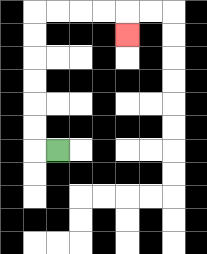{'start': '[2, 6]', 'end': '[5, 1]', 'path_directions': 'L,U,U,U,U,U,U,R,R,R,R,D', 'path_coordinates': '[[2, 6], [1, 6], [1, 5], [1, 4], [1, 3], [1, 2], [1, 1], [1, 0], [2, 0], [3, 0], [4, 0], [5, 0], [5, 1]]'}